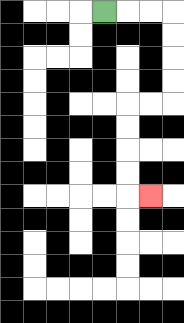{'start': '[4, 0]', 'end': '[6, 8]', 'path_directions': 'R,R,R,D,D,D,D,L,L,D,D,D,D,R', 'path_coordinates': '[[4, 0], [5, 0], [6, 0], [7, 0], [7, 1], [7, 2], [7, 3], [7, 4], [6, 4], [5, 4], [5, 5], [5, 6], [5, 7], [5, 8], [6, 8]]'}